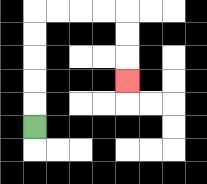{'start': '[1, 5]', 'end': '[5, 3]', 'path_directions': 'U,U,U,U,U,R,R,R,R,D,D,D', 'path_coordinates': '[[1, 5], [1, 4], [1, 3], [1, 2], [1, 1], [1, 0], [2, 0], [3, 0], [4, 0], [5, 0], [5, 1], [5, 2], [5, 3]]'}